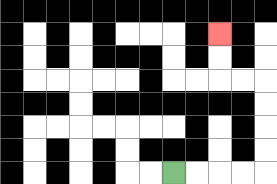{'start': '[7, 7]', 'end': '[9, 1]', 'path_directions': 'R,R,R,R,U,U,U,U,L,L,U,U', 'path_coordinates': '[[7, 7], [8, 7], [9, 7], [10, 7], [11, 7], [11, 6], [11, 5], [11, 4], [11, 3], [10, 3], [9, 3], [9, 2], [9, 1]]'}